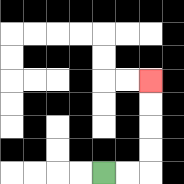{'start': '[4, 7]', 'end': '[6, 3]', 'path_directions': 'R,R,U,U,U,U', 'path_coordinates': '[[4, 7], [5, 7], [6, 7], [6, 6], [6, 5], [6, 4], [6, 3]]'}